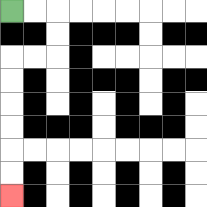{'start': '[0, 0]', 'end': '[0, 8]', 'path_directions': 'R,R,D,D,L,L,D,D,D,D,D,D', 'path_coordinates': '[[0, 0], [1, 0], [2, 0], [2, 1], [2, 2], [1, 2], [0, 2], [0, 3], [0, 4], [0, 5], [0, 6], [0, 7], [0, 8]]'}